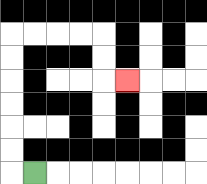{'start': '[1, 7]', 'end': '[5, 3]', 'path_directions': 'L,U,U,U,U,U,U,R,R,R,R,D,D,R', 'path_coordinates': '[[1, 7], [0, 7], [0, 6], [0, 5], [0, 4], [0, 3], [0, 2], [0, 1], [1, 1], [2, 1], [3, 1], [4, 1], [4, 2], [4, 3], [5, 3]]'}